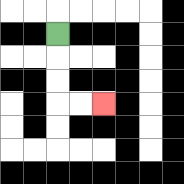{'start': '[2, 1]', 'end': '[4, 4]', 'path_directions': 'D,D,D,R,R', 'path_coordinates': '[[2, 1], [2, 2], [2, 3], [2, 4], [3, 4], [4, 4]]'}